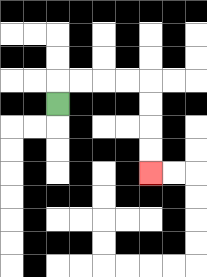{'start': '[2, 4]', 'end': '[6, 7]', 'path_directions': 'U,R,R,R,R,D,D,D,D', 'path_coordinates': '[[2, 4], [2, 3], [3, 3], [4, 3], [5, 3], [6, 3], [6, 4], [6, 5], [6, 6], [6, 7]]'}